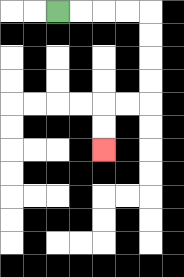{'start': '[2, 0]', 'end': '[4, 6]', 'path_directions': 'R,R,R,R,D,D,D,D,L,L,D,D', 'path_coordinates': '[[2, 0], [3, 0], [4, 0], [5, 0], [6, 0], [6, 1], [6, 2], [6, 3], [6, 4], [5, 4], [4, 4], [4, 5], [4, 6]]'}